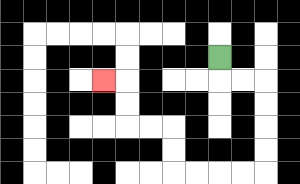{'start': '[9, 2]', 'end': '[4, 3]', 'path_directions': 'D,R,R,D,D,D,D,L,L,L,L,U,U,L,L,U,U,L', 'path_coordinates': '[[9, 2], [9, 3], [10, 3], [11, 3], [11, 4], [11, 5], [11, 6], [11, 7], [10, 7], [9, 7], [8, 7], [7, 7], [7, 6], [7, 5], [6, 5], [5, 5], [5, 4], [5, 3], [4, 3]]'}